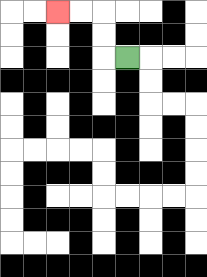{'start': '[5, 2]', 'end': '[2, 0]', 'path_directions': 'L,U,U,L,L', 'path_coordinates': '[[5, 2], [4, 2], [4, 1], [4, 0], [3, 0], [2, 0]]'}